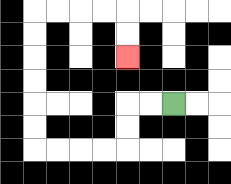{'start': '[7, 4]', 'end': '[5, 2]', 'path_directions': 'L,L,D,D,L,L,L,L,U,U,U,U,U,U,R,R,R,R,D,D', 'path_coordinates': '[[7, 4], [6, 4], [5, 4], [5, 5], [5, 6], [4, 6], [3, 6], [2, 6], [1, 6], [1, 5], [1, 4], [1, 3], [1, 2], [1, 1], [1, 0], [2, 0], [3, 0], [4, 0], [5, 0], [5, 1], [5, 2]]'}